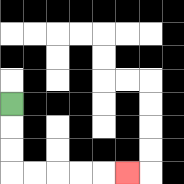{'start': '[0, 4]', 'end': '[5, 7]', 'path_directions': 'D,D,D,R,R,R,R,R', 'path_coordinates': '[[0, 4], [0, 5], [0, 6], [0, 7], [1, 7], [2, 7], [3, 7], [4, 7], [5, 7]]'}